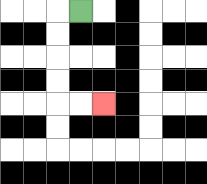{'start': '[3, 0]', 'end': '[4, 4]', 'path_directions': 'L,D,D,D,D,R,R', 'path_coordinates': '[[3, 0], [2, 0], [2, 1], [2, 2], [2, 3], [2, 4], [3, 4], [4, 4]]'}